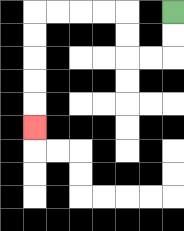{'start': '[7, 0]', 'end': '[1, 5]', 'path_directions': 'D,D,L,L,U,U,L,L,L,L,D,D,D,D,D', 'path_coordinates': '[[7, 0], [7, 1], [7, 2], [6, 2], [5, 2], [5, 1], [5, 0], [4, 0], [3, 0], [2, 0], [1, 0], [1, 1], [1, 2], [1, 3], [1, 4], [1, 5]]'}